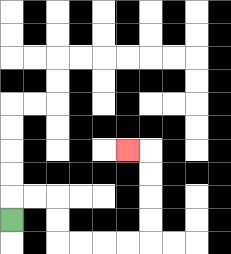{'start': '[0, 9]', 'end': '[5, 6]', 'path_directions': 'U,R,R,D,D,R,R,R,R,U,U,U,U,L', 'path_coordinates': '[[0, 9], [0, 8], [1, 8], [2, 8], [2, 9], [2, 10], [3, 10], [4, 10], [5, 10], [6, 10], [6, 9], [6, 8], [6, 7], [6, 6], [5, 6]]'}